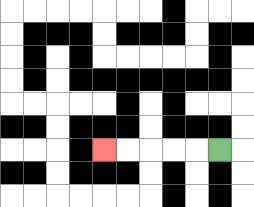{'start': '[9, 6]', 'end': '[4, 6]', 'path_directions': 'L,L,L,L,L', 'path_coordinates': '[[9, 6], [8, 6], [7, 6], [6, 6], [5, 6], [4, 6]]'}